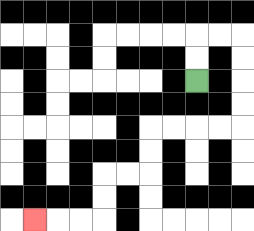{'start': '[8, 3]', 'end': '[1, 9]', 'path_directions': 'U,U,R,R,D,D,D,D,L,L,L,L,D,D,L,L,D,D,L,L,L', 'path_coordinates': '[[8, 3], [8, 2], [8, 1], [9, 1], [10, 1], [10, 2], [10, 3], [10, 4], [10, 5], [9, 5], [8, 5], [7, 5], [6, 5], [6, 6], [6, 7], [5, 7], [4, 7], [4, 8], [4, 9], [3, 9], [2, 9], [1, 9]]'}